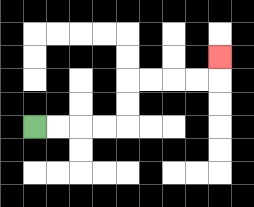{'start': '[1, 5]', 'end': '[9, 2]', 'path_directions': 'R,R,R,R,U,U,R,R,R,R,U', 'path_coordinates': '[[1, 5], [2, 5], [3, 5], [4, 5], [5, 5], [5, 4], [5, 3], [6, 3], [7, 3], [8, 3], [9, 3], [9, 2]]'}